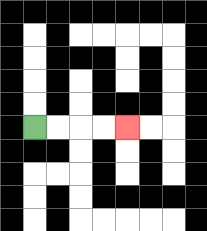{'start': '[1, 5]', 'end': '[5, 5]', 'path_directions': 'R,R,R,R', 'path_coordinates': '[[1, 5], [2, 5], [3, 5], [4, 5], [5, 5]]'}